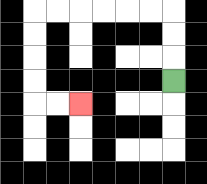{'start': '[7, 3]', 'end': '[3, 4]', 'path_directions': 'U,U,U,L,L,L,L,L,L,D,D,D,D,R,R', 'path_coordinates': '[[7, 3], [7, 2], [7, 1], [7, 0], [6, 0], [5, 0], [4, 0], [3, 0], [2, 0], [1, 0], [1, 1], [1, 2], [1, 3], [1, 4], [2, 4], [3, 4]]'}